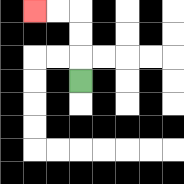{'start': '[3, 3]', 'end': '[1, 0]', 'path_directions': 'U,U,U,L,L', 'path_coordinates': '[[3, 3], [3, 2], [3, 1], [3, 0], [2, 0], [1, 0]]'}